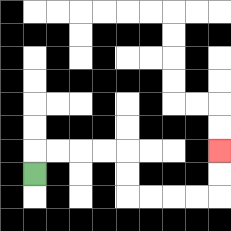{'start': '[1, 7]', 'end': '[9, 6]', 'path_directions': 'U,R,R,R,R,D,D,R,R,R,R,U,U', 'path_coordinates': '[[1, 7], [1, 6], [2, 6], [3, 6], [4, 6], [5, 6], [5, 7], [5, 8], [6, 8], [7, 8], [8, 8], [9, 8], [9, 7], [9, 6]]'}